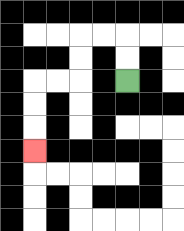{'start': '[5, 3]', 'end': '[1, 6]', 'path_directions': 'U,U,L,L,D,D,L,L,D,D,D', 'path_coordinates': '[[5, 3], [5, 2], [5, 1], [4, 1], [3, 1], [3, 2], [3, 3], [2, 3], [1, 3], [1, 4], [1, 5], [1, 6]]'}